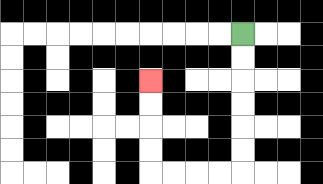{'start': '[10, 1]', 'end': '[6, 3]', 'path_directions': 'D,D,D,D,D,D,L,L,L,L,U,U,U,U', 'path_coordinates': '[[10, 1], [10, 2], [10, 3], [10, 4], [10, 5], [10, 6], [10, 7], [9, 7], [8, 7], [7, 7], [6, 7], [6, 6], [6, 5], [6, 4], [6, 3]]'}